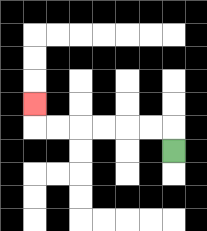{'start': '[7, 6]', 'end': '[1, 4]', 'path_directions': 'U,L,L,L,L,L,L,U', 'path_coordinates': '[[7, 6], [7, 5], [6, 5], [5, 5], [4, 5], [3, 5], [2, 5], [1, 5], [1, 4]]'}